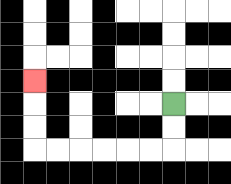{'start': '[7, 4]', 'end': '[1, 3]', 'path_directions': 'D,D,L,L,L,L,L,L,U,U,U', 'path_coordinates': '[[7, 4], [7, 5], [7, 6], [6, 6], [5, 6], [4, 6], [3, 6], [2, 6], [1, 6], [1, 5], [1, 4], [1, 3]]'}